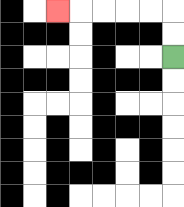{'start': '[7, 2]', 'end': '[2, 0]', 'path_directions': 'U,U,L,L,L,L,L', 'path_coordinates': '[[7, 2], [7, 1], [7, 0], [6, 0], [5, 0], [4, 0], [3, 0], [2, 0]]'}